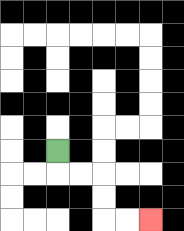{'start': '[2, 6]', 'end': '[6, 9]', 'path_directions': 'D,R,R,D,D,R,R', 'path_coordinates': '[[2, 6], [2, 7], [3, 7], [4, 7], [4, 8], [4, 9], [5, 9], [6, 9]]'}